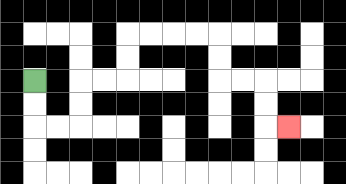{'start': '[1, 3]', 'end': '[12, 5]', 'path_directions': 'D,D,R,R,U,U,R,R,U,U,R,R,R,R,D,D,R,R,D,D,R', 'path_coordinates': '[[1, 3], [1, 4], [1, 5], [2, 5], [3, 5], [3, 4], [3, 3], [4, 3], [5, 3], [5, 2], [5, 1], [6, 1], [7, 1], [8, 1], [9, 1], [9, 2], [9, 3], [10, 3], [11, 3], [11, 4], [11, 5], [12, 5]]'}